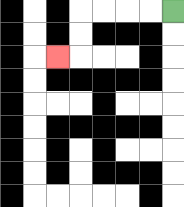{'start': '[7, 0]', 'end': '[2, 2]', 'path_directions': 'L,L,L,L,D,D,L', 'path_coordinates': '[[7, 0], [6, 0], [5, 0], [4, 0], [3, 0], [3, 1], [3, 2], [2, 2]]'}